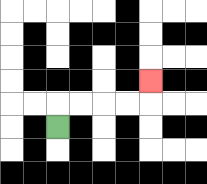{'start': '[2, 5]', 'end': '[6, 3]', 'path_directions': 'U,R,R,R,R,U', 'path_coordinates': '[[2, 5], [2, 4], [3, 4], [4, 4], [5, 4], [6, 4], [6, 3]]'}